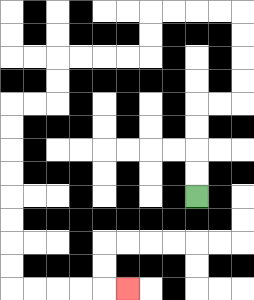{'start': '[8, 8]', 'end': '[5, 12]', 'path_directions': 'U,U,U,U,R,R,U,U,U,U,L,L,L,L,D,D,L,L,L,L,D,D,L,L,D,D,D,D,D,D,D,D,R,R,R,R,R', 'path_coordinates': '[[8, 8], [8, 7], [8, 6], [8, 5], [8, 4], [9, 4], [10, 4], [10, 3], [10, 2], [10, 1], [10, 0], [9, 0], [8, 0], [7, 0], [6, 0], [6, 1], [6, 2], [5, 2], [4, 2], [3, 2], [2, 2], [2, 3], [2, 4], [1, 4], [0, 4], [0, 5], [0, 6], [0, 7], [0, 8], [0, 9], [0, 10], [0, 11], [0, 12], [1, 12], [2, 12], [3, 12], [4, 12], [5, 12]]'}